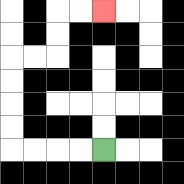{'start': '[4, 6]', 'end': '[4, 0]', 'path_directions': 'L,L,L,L,U,U,U,U,R,R,U,U,R,R', 'path_coordinates': '[[4, 6], [3, 6], [2, 6], [1, 6], [0, 6], [0, 5], [0, 4], [0, 3], [0, 2], [1, 2], [2, 2], [2, 1], [2, 0], [3, 0], [4, 0]]'}